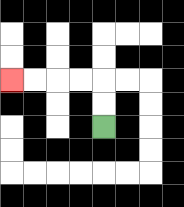{'start': '[4, 5]', 'end': '[0, 3]', 'path_directions': 'U,U,L,L,L,L', 'path_coordinates': '[[4, 5], [4, 4], [4, 3], [3, 3], [2, 3], [1, 3], [0, 3]]'}